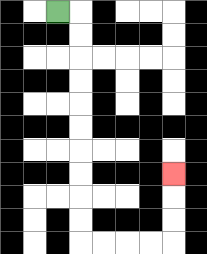{'start': '[2, 0]', 'end': '[7, 7]', 'path_directions': 'R,D,D,D,D,D,D,D,D,D,D,R,R,R,R,U,U,U', 'path_coordinates': '[[2, 0], [3, 0], [3, 1], [3, 2], [3, 3], [3, 4], [3, 5], [3, 6], [3, 7], [3, 8], [3, 9], [3, 10], [4, 10], [5, 10], [6, 10], [7, 10], [7, 9], [7, 8], [7, 7]]'}